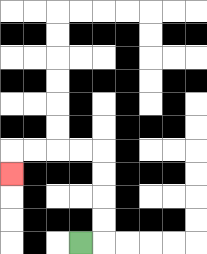{'start': '[3, 10]', 'end': '[0, 7]', 'path_directions': 'R,U,U,U,U,L,L,L,L,D', 'path_coordinates': '[[3, 10], [4, 10], [4, 9], [4, 8], [4, 7], [4, 6], [3, 6], [2, 6], [1, 6], [0, 6], [0, 7]]'}